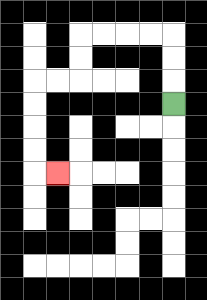{'start': '[7, 4]', 'end': '[2, 7]', 'path_directions': 'U,U,U,L,L,L,L,D,D,L,L,D,D,D,D,R', 'path_coordinates': '[[7, 4], [7, 3], [7, 2], [7, 1], [6, 1], [5, 1], [4, 1], [3, 1], [3, 2], [3, 3], [2, 3], [1, 3], [1, 4], [1, 5], [1, 6], [1, 7], [2, 7]]'}